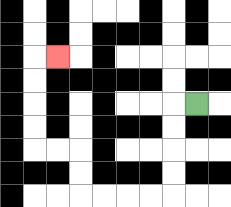{'start': '[8, 4]', 'end': '[2, 2]', 'path_directions': 'L,D,D,D,D,L,L,L,L,U,U,L,L,U,U,U,U,R', 'path_coordinates': '[[8, 4], [7, 4], [7, 5], [7, 6], [7, 7], [7, 8], [6, 8], [5, 8], [4, 8], [3, 8], [3, 7], [3, 6], [2, 6], [1, 6], [1, 5], [1, 4], [1, 3], [1, 2], [2, 2]]'}